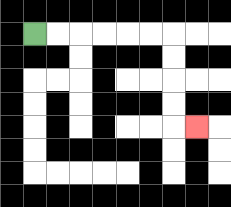{'start': '[1, 1]', 'end': '[8, 5]', 'path_directions': 'R,R,R,R,R,R,D,D,D,D,R', 'path_coordinates': '[[1, 1], [2, 1], [3, 1], [4, 1], [5, 1], [6, 1], [7, 1], [7, 2], [7, 3], [7, 4], [7, 5], [8, 5]]'}